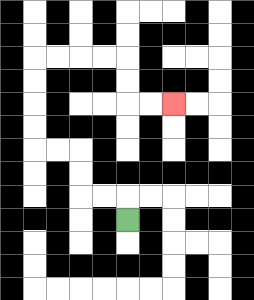{'start': '[5, 9]', 'end': '[7, 4]', 'path_directions': 'U,L,L,U,U,L,L,U,U,U,U,R,R,R,R,D,D,R,R', 'path_coordinates': '[[5, 9], [5, 8], [4, 8], [3, 8], [3, 7], [3, 6], [2, 6], [1, 6], [1, 5], [1, 4], [1, 3], [1, 2], [2, 2], [3, 2], [4, 2], [5, 2], [5, 3], [5, 4], [6, 4], [7, 4]]'}